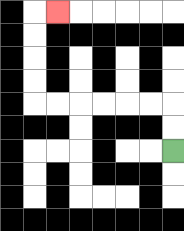{'start': '[7, 6]', 'end': '[2, 0]', 'path_directions': 'U,U,L,L,L,L,L,L,U,U,U,U,R', 'path_coordinates': '[[7, 6], [7, 5], [7, 4], [6, 4], [5, 4], [4, 4], [3, 4], [2, 4], [1, 4], [1, 3], [1, 2], [1, 1], [1, 0], [2, 0]]'}